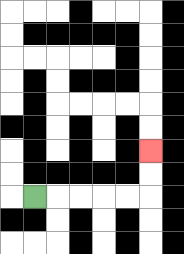{'start': '[1, 8]', 'end': '[6, 6]', 'path_directions': 'R,R,R,R,R,U,U', 'path_coordinates': '[[1, 8], [2, 8], [3, 8], [4, 8], [5, 8], [6, 8], [6, 7], [6, 6]]'}